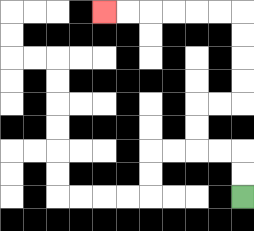{'start': '[10, 8]', 'end': '[4, 0]', 'path_directions': 'U,U,L,L,U,U,R,R,U,U,U,U,L,L,L,L,L,L', 'path_coordinates': '[[10, 8], [10, 7], [10, 6], [9, 6], [8, 6], [8, 5], [8, 4], [9, 4], [10, 4], [10, 3], [10, 2], [10, 1], [10, 0], [9, 0], [8, 0], [7, 0], [6, 0], [5, 0], [4, 0]]'}